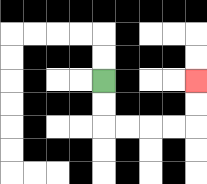{'start': '[4, 3]', 'end': '[8, 3]', 'path_directions': 'D,D,R,R,R,R,U,U', 'path_coordinates': '[[4, 3], [4, 4], [4, 5], [5, 5], [6, 5], [7, 5], [8, 5], [8, 4], [8, 3]]'}